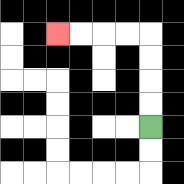{'start': '[6, 5]', 'end': '[2, 1]', 'path_directions': 'U,U,U,U,L,L,L,L', 'path_coordinates': '[[6, 5], [6, 4], [6, 3], [6, 2], [6, 1], [5, 1], [4, 1], [3, 1], [2, 1]]'}